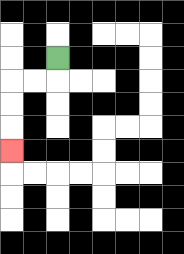{'start': '[2, 2]', 'end': '[0, 6]', 'path_directions': 'D,L,L,D,D,D', 'path_coordinates': '[[2, 2], [2, 3], [1, 3], [0, 3], [0, 4], [0, 5], [0, 6]]'}